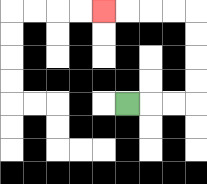{'start': '[5, 4]', 'end': '[4, 0]', 'path_directions': 'R,R,R,U,U,U,U,L,L,L,L', 'path_coordinates': '[[5, 4], [6, 4], [7, 4], [8, 4], [8, 3], [8, 2], [8, 1], [8, 0], [7, 0], [6, 0], [5, 0], [4, 0]]'}